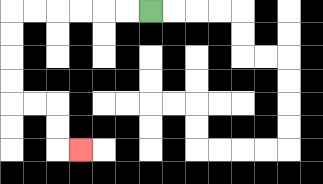{'start': '[6, 0]', 'end': '[3, 6]', 'path_directions': 'L,L,L,L,L,L,D,D,D,D,R,R,D,D,R', 'path_coordinates': '[[6, 0], [5, 0], [4, 0], [3, 0], [2, 0], [1, 0], [0, 0], [0, 1], [0, 2], [0, 3], [0, 4], [1, 4], [2, 4], [2, 5], [2, 6], [3, 6]]'}